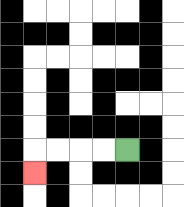{'start': '[5, 6]', 'end': '[1, 7]', 'path_directions': 'L,L,L,L,D', 'path_coordinates': '[[5, 6], [4, 6], [3, 6], [2, 6], [1, 6], [1, 7]]'}